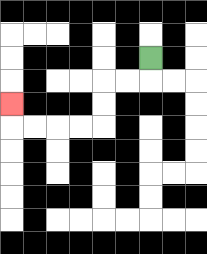{'start': '[6, 2]', 'end': '[0, 4]', 'path_directions': 'D,L,L,D,D,L,L,L,L,U', 'path_coordinates': '[[6, 2], [6, 3], [5, 3], [4, 3], [4, 4], [4, 5], [3, 5], [2, 5], [1, 5], [0, 5], [0, 4]]'}